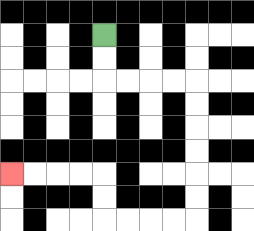{'start': '[4, 1]', 'end': '[0, 7]', 'path_directions': 'D,D,R,R,R,R,D,D,D,D,D,D,L,L,L,L,U,U,L,L,L,L', 'path_coordinates': '[[4, 1], [4, 2], [4, 3], [5, 3], [6, 3], [7, 3], [8, 3], [8, 4], [8, 5], [8, 6], [8, 7], [8, 8], [8, 9], [7, 9], [6, 9], [5, 9], [4, 9], [4, 8], [4, 7], [3, 7], [2, 7], [1, 7], [0, 7]]'}